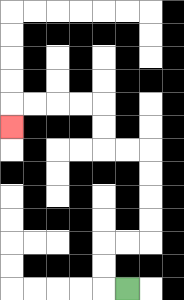{'start': '[5, 12]', 'end': '[0, 5]', 'path_directions': 'L,U,U,R,R,U,U,U,U,L,L,U,U,L,L,L,L,D', 'path_coordinates': '[[5, 12], [4, 12], [4, 11], [4, 10], [5, 10], [6, 10], [6, 9], [6, 8], [6, 7], [6, 6], [5, 6], [4, 6], [4, 5], [4, 4], [3, 4], [2, 4], [1, 4], [0, 4], [0, 5]]'}